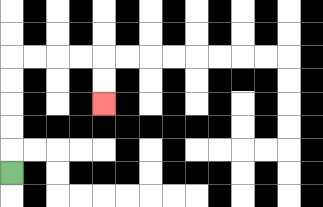{'start': '[0, 7]', 'end': '[4, 4]', 'path_directions': 'U,U,U,U,U,R,R,R,R,D,D', 'path_coordinates': '[[0, 7], [0, 6], [0, 5], [0, 4], [0, 3], [0, 2], [1, 2], [2, 2], [3, 2], [4, 2], [4, 3], [4, 4]]'}